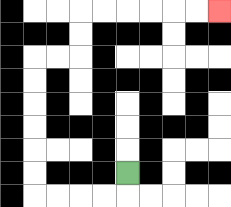{'start': '[5, 7]', 'end': '[9, 0]', 'path_directions': 'D,L,L,L,L,U,U,U,U,U,U,R,R,U,U,R,R,R,R,R,R', 'path_coordinates': '[[5, 7], [5, 8], [4, 8], [3, 8], [2, 8], [1, 8], [1, 7], [1, 6], [1, 5], [1, 4], [1, 3], [1, 2], [2, 2], [3, 2], [3, 1], [3, 0], [4, 0], [5, 0], [6, 0], [7, 0], [8, 0], [9, 0]]'}